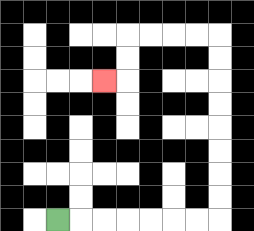{'start': '[2, 9]', 'end': '[4, 3]', 'path_directions': 'R,R,R,R,R,R,R,U,U,U,U,U,U,U,U,L,L,L,L,D,D,L', 'path_coordinates': '[[2, 9], [3, 9], [4, 9], [5, 9], [6, 9], [7, 9], [8, 9], [9, 9], [9, 8], [9, 7], [9, 6], [9, 5], [9, 4], [9, 3], [9, 2], [9, 1], [8, 1], [7, 1], [6, 1], [5, 1], [5, 2], [5, 3], [4, 3]]'}